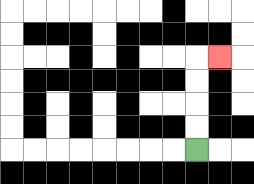{'start': '[8, 6]', 'end': '[9, 2]', 'path_directions': 'U,U,U,U,R', 'path_coordinates': '[[8, 6], [8, 5], [8, 4], [8, 3], [8, 2], [9, 2]]'}